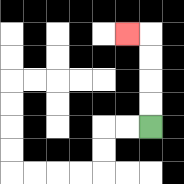{'start': '[6, 5]', 'end': '[5, 1]', 'path_directions': 'U,U,U,U,L', 'path_coordinates': '[[6, 5], [6, 4], [6, 3], [6, 2], [6, 1], [5, 1]]'}